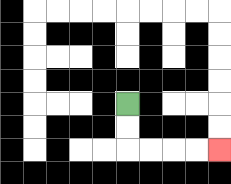{'start': '[5, 4]', 'end': '[9, 6]', 'path_directions': 'D,D,R,R,R,R', 'path_coordinates': '[[5, 4], [5, 5], [5, 6], [6, 6], [7, 6], [8, 6], [9, 6]]'}